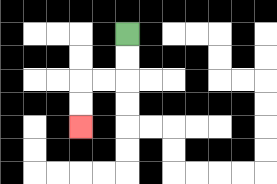{'start': '[5, 1]', 'end': '[3, 5]', 'path_directions': 'D,D,L,L,D,D', 'path_coordinates': '[[5, 1], [5, 2], [5, 3], [4, 3], [3, 3], [3, 4], [3, 5]]'}